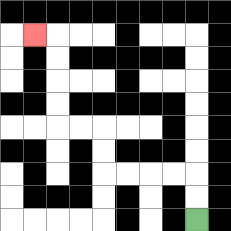{'start': '[8, 9]', 'end': '[1, 1]', 'path_directions': 'U,U,L,L,L,L,U,U,L,L,U,U,U,U,L', 'path_coordinates': '[[8, 9], [8, 8], [8, 7], [7, 7], [6, 7], [5, 7], [4, 7], [4, 6], [4, 5], [3, 5], [2, 5], [2, 4], [2, 3], [2, 2], [2, 1], [1, 1]]'}